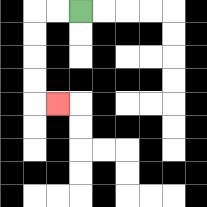{'start': '[3, 0]', 'end': '[2, 4]', 'path_directions': 'L,L,D,D,D,D,R', 'path_coordinates': '[[3, 0], [2, 0], [1, 0], [1, 1], [1, 2], [1, 3], [1, 4], [2, 4]]'}